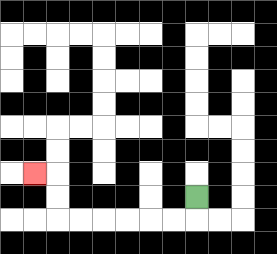{'start': '[8, 8]', 'end': '[1, 7]', 'path_directions': 'D,L,L,L,L,L,L,U,U,L', 'path_coordinates': '[[8, 8], [8, 9], [7, 9], [6, 9], [5, 9], [4, 9], [3, 9], [2, 9], [2, 8], [2, 7], [1, 7]]'}